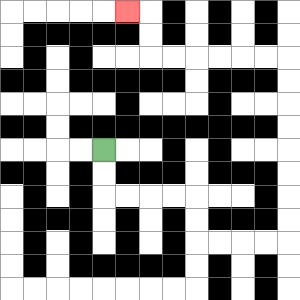{'start': '[4, 6]', 'end': '[5, 0]', 'path_directions': 'D,D,R,R,R,R,D,D,R,R,R,R,U,U,U,U,U,U,U,U,L,L,L,L,L,L,U,U,L', 'path_coordinates': '[[4, 6], [4, 7], [4, 8], [5, 8], [6, 8], [7, 8], [8, 8], [8, 9], [8, 10], [9, 10], [10, 10], [11, 10], [12, 10], [12, 9], [12, 8], [12, 7], [12, 6], [12, 5], [12, 4], [12, 3], [12, 2], [11, 2], [10, 2], [9, 2], [8, 2], [7, 2], [6, 2], [6, 1], [6, 0], [5, 0]]'}